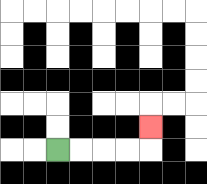{'start': '[2, 6]', 'end': '[6, 5]', 'path_directions': 'R,R,R,R,U', 'path_coordinates': '[[2, 6], [3, 6], [4, 6], [5, 6], [6, 6], [6, 5]]'}